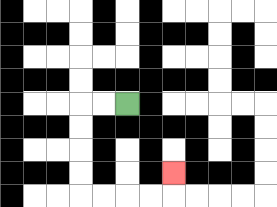{'start': '[5, 4]', 'end': '[7, 7]', 'path_directions': 'L,L,D,D,D,D,R,R,R,R,U', 'path_coordinates': '[[5, 4], [4, 4], [3, 4], [3, 5], [3, 6], [3, 7], [3, 8], [4, 8], [5, 8], [6, 8], [7, 8], [7, 7]]'}